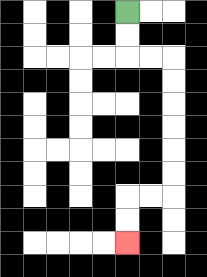{'start': '[5, 0]', 'end': '[5, 10]', 'path_directions': 'D,D,R,R,D,D,D,D,D,D,L,L,D,D', 'path_coordinates': '[[5, 0], [5, 1], [5, 2], [6, 2], [7, 2], [7, 3], [7, 4], [7, 5], [7, 6], [7, 7], [7, 8], [6, 8], [5, 8], [5, 9], [5, 10]]'}